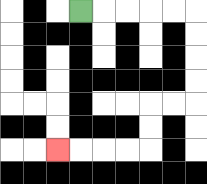{'start': '[3, 0]', 'end': '[2, 6]', 'path_directions': 'R,R,R,R,R,D,D,D,D,L,L,D,D,L,L,L,L', 'path_coordinates': '[[3, 0], [4, 0], [5, 0], [6, 0], [7, 0], [8, 0], [8, 1], [8, 2], [8, 3], [8, 4], [7, 4], [6, 4], [6, 5], [6, 6], [5, 6], [4, 6], [3, 6], [2, 6]]'}